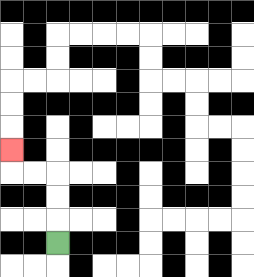{'start': '[2, 10]', 'end': '[0, 6]', 'path_directions': 'U,U,U,L,L,U', 'path_coordinates': '[[2, 10], [2, 9], [2, 8], [2, 7], [1, 7], [0, 7], [0, 6]]'}